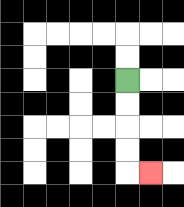{'start': '[5, 3]', 'end': '[6, 7]', 'path_directions': 'D,D,D,D,R', 'path_coordinates': '[[5, 3], [5, 4], [5, 5], [5, 6], [5, 7], [6, 7]]'}